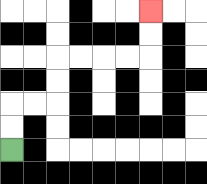{'start': '[0, 6]', 'end': '[6, 0]', 'path_directions': 'U,U,R,R,U,U,R,R,R,R,U,U', 'path_coordinates': '[[0, 6], [0, 5], [0, 4], [1, 4], [2, 4], [2, 3], [2, 2], [3, 2], [4, 2], [5, 2], [6, 2], [6, 1], [6, 0]]'}